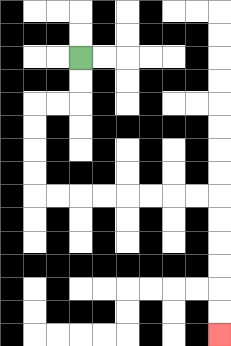{'start': '[3, 2]', 'end': '[9, 14]', 'path_directions': 'D,D,L,L,D,D,D,D,R,R,R,R,R,R,R,R,D,D,D,D,D,D', 'path_coordinates': '[[3, 2], [3, 3], [3, 4], [2, 4], [1, 4], [1, 5], [1, 6], [1, 7], [1, 8], [2, 8], [3, 8], [4, 8], [5, 8], [6, 8], [7, 8], [8, 8], [9, 8], [9, 9], [9, 10], [9, 11], [9, 12], [9, 13], [9, 14]]'}